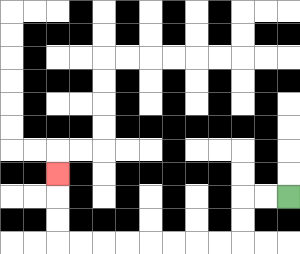{'start': '[12, 8]', 'end': '[2, 7]', 'path_directions': 'L,L,D,D,L,L,L,L,L,L,L,L,U,U,U', 'path_coordinates': '[[12, 8], [11, 8], [10, 8], [10, 9], [10, 10], [9, 10], [8, 10], [7, 10], [6, 10], [5, 10], [4, 10], [3, 10], [2, 10], [2, 9], [2, 8], [2, 7]]'}